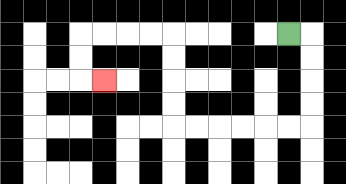{'start': '[12, 1]', 'end': '[4, 3]', 'path_directions': 'R,D,D,D,D,L,L,L,L,L,L,U,U,U,U,L,L,L,L,D,D,R', 'path_coordinates': '[[12, 1], [13, 1], [13, 2], [13, 3], [13, 4], [13, 5], [12, 5], [11, 5], [10, 5], [9, 5], [8, 5], [7, 5], [7, 4], [7, 3], [7, 2], [7, 1], [6, 1], [5, 1], [4, 1], [3, 1], [3, 2], [3, 3], [4, 3]]'}